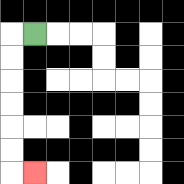{'start': '[1, 1]', 'end': '[1, 7]', 'path_directions': 'L,D,D,D,D,D,D,R', 'path_coordinates': '[[1, 1], [0, 1], [0, 2], [0, 3], [0, 4], [0, 5], [0, 6], [0, 7], [1, 7]]'}